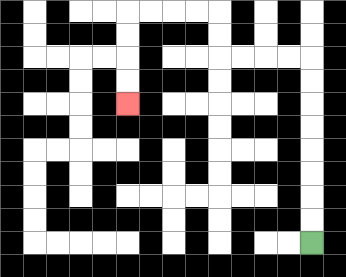{'start': '[13, 10]', 'end': '[5, 4]', 'path_directions': 'U,U,U,U,U,U,U,U,L,L,L,L,U,U,L,L,L,L,D,D,D,D', 'path_coordinates': '[[13, 10], [13, 9], [13, 8], [13, 7], [13, 6], [13, 5], [13, 4], [13, 3], [13, 2], [12, 2], [11, 2], [10, 2], [9, 2], [9, 1], [9, 0], [8, 0], [7, 0], [6, 0], [5, 0], [5, 1], [5, 2], [5, 3], [5, 4]]'}